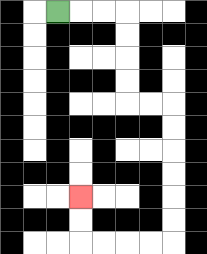{'start': '[2, 0]', 'end': '[3, 8]', 'path_directions': 'R,R,R,D,D,D,D,R,R,D,D,D,D,D,D,L,L,L,L,U,U', 'path_coordinates': '[[2, 0], [3, 0], [4, 0], [5, 0], [5, 1], [5, 2], [5, 3], [5, 4], [6, 4], [7, 4], [7, 5], [7, 6], [7, 7], [7, 8], [7, 9], [7, 10], [6, 10], [5, 10], [4, 10], [3, 10], [3, 9], [3, 8]]'}